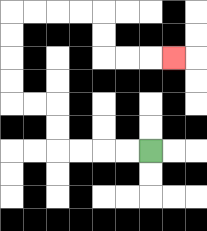{'start': '[6, 6]', 'end': '[7, 2]', 'path_directions': 'L,L,L,L,U,U,L,L,U,U,U,U,R,R,R,R,D,D,R,R,R', 'path_coordinates': '[[6, 6], [5, 6], [4, 6], [3, 6], [2, 6], [2, 5], [2, 4], [1, 4], [0, 4], [0, 3], [0, 2], [0, 1], [0, 0], [1, 0], [2, 0], [3, 0], [4, 0], [4, 1], [4, 2], [5, 2], [6, 2], [7, 2]]'}